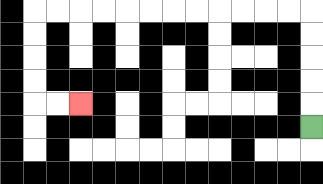{'start': '[13, 5]', 'end': '[3, 4]', 'path_directions': 'U,U,U,U,U,L,L,L,L,L,L,L,L,L,L,L,L,D,D,D,D,R,R', 'path_coordinates': '[[13, 5], [13, 4], [13, 3], [13, 2], [13, 1], [13, 0], [12, 0], [11, 0], [10, 0], [9, 0], [8, 0], [7, 0], [6, 0], [5, 0], [4, 0], [3, 0], [2, 0], [1, 0], [1, 1], [1, 2], [1, 3], [1, 4], [2, 4], [3, 4]]'}